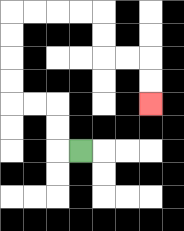{'start': '[3, 6]', 'end': '[6, 4]', 'path_directions': 'L,U,U,L,L,U,U,U,U,R,R,R,R,D,D,R,R,D,D', 'path_coordinates': '[[3, 6], [2, 6], [2, 5], [2, 4], [1, 4], [0, 4], [0, 3], [0, 2], [0, 1], [0, 0], [1, 0], [2, 0], [3, 0], [4, 0], [4, 1], [4, 2], [5, 2], [6, 2], [6, 3], [6, 4]]'}